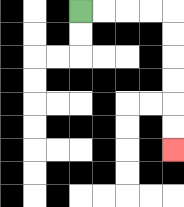{'start': '[3, 0]', 'end': '[7, 6]', 'path_directions': 'R,R,R,R,D,D,D,D,D,D', 'path_coordinates': '[[3, 0], [4, 0], [5, 0], [6, 0], [7, 0], [7, 1], [7, 2], [7, 3], [7, 4], [7, 5], [7, 6]]'}